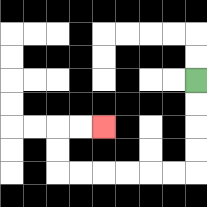{'start': '[8, 3]', 'end': '[4, 5]', 'path_directions': 'D,D,D,D,L,L,L,L,L,L,U,U,R,R', 'path_coordinates': '[[8, 3], [8, 4], [8, 5], [8, 6], [8, 7], [7, 7], [6, 7], [5, 7], [4, 7], [3, 7], [2, 7], [2, 6], [2, 5], [3, 5], [4, 5]]'}